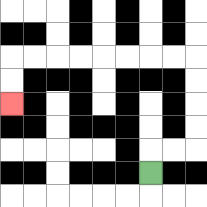{'start': '[6, 7]', 'end': '[0, 4]', 'path_directions': 'U,R,R,U,U,U,U,L,L,L,L,L,L,L,L,D,D', 'path_coordinates': '[[6, 7], [6, 6], [7, 6], [8, 6], [8, 5], [8, 4], [8, 3], [8, 2], [7, 2], [6, 2], [5, 2], [4, 2], [3, 2], [2, 2], [1, 2], [0, 2], [0, 3], [0, 4]]'}